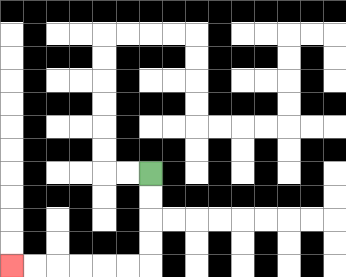{'start': '[6, 7]', 'end': '[0, 11]', 'path_directions': 'D,D,D,D,L,L,L,L,L,L', 'path_coordinates': '[[6, 7], [6, 8], [6, 9], [6, 10], [6, 11], [5, 11], [4, 11], [3, 11], [2, 11], [1, 11], [0, 11]]'}